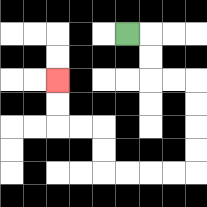{'start': '[5, 1]', 'end': '[2, 3]', 'path_directions': 'R,D,D,R,R,D,D,D,D,L,L,L,L,U,U,L,L,U,U', 'path_coordinates': '[[5, 1], [6, 1], [6, 2], [6, 3], [7, 3], [8, 3], [8, 4], [8, 5], [8, 6], [8, 7], [7, 7], [6, 7], [5, 7], [4, 7], [4, 6], [4, 5], [3, 5], [2, 5], [2, 4], [2, 3]]'}